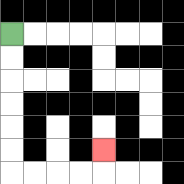{'start': '[0, 1]', 'end': '[4, 6]', 'path_directions': 'D,D,D,D,D,D,R,R,R,R,U', 'path_coordinates': '[[0, 1], [0, 2], [0, 3], [0, 4], [0, 5], [0, 6], [0, 7], [1, 7], [2, 7], [3, 7], [4, 7], [4, 6]]'}